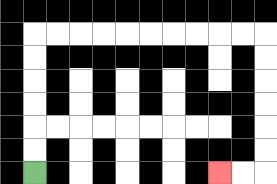{'start': '[1, 7]', 'end': '[9, 7]', 'path_directions': 'U,U,U,U,U,U,R,R,R,R,R,R,R,R,R,R,D,D,D,D,D,D,L,L', 'path_coordinates': '[[1, 7], [1, 6], [1, 5], [1, 4], [1, 3], [1, 2], [1, 1], [2, 1], [3, 1], [4, 1], [5, 1], [6, 1], [7, 1], [8, 1], [9, 1], [10, 1], [11, 1], [11, 2], [11, 3], [11, 4], [11, 5], [11, 6], [11, 7], [10, 7], [9, 7]]'}